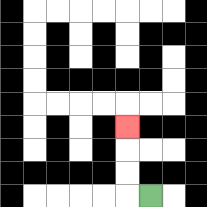{'start': '[6, 8]', 'end': '[5, 5]', 'path_directions': 'L,U,U,U', 'path_coordinates': '[[6, 8], [5, 8], [5, 7], [5, 6], [5, 5]]'}